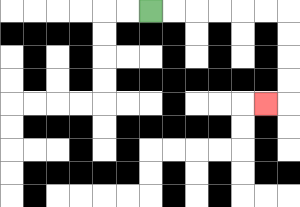{'start': '[6, 0]', 'end': '[11, 4]', 'path_directions': 'R,R,R,R,R,R,D,D,D,D,L', 'path_coordinates': '[[6, 0], [7, 0], [8, 0], [9, 0], [10, 0], [11, 0], [12, 0], [12, 1], [12, 2], [12, 3], [12, 4], [11, 4]]'}